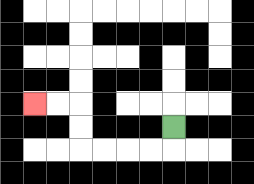{'start': '[7, 5]', 'end': '[1, 4]', 'path_directions': 'D,L,L,L,L,U,U,L,L', 'path_coordinates': '[[7, 5], [7, 6], [6, 6], [5, 6], [4, 6], [3, 6], [3, 5], [3, 4], [2, 4], [1, 4]]'}